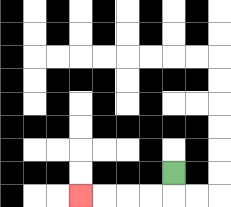{'start': '[7, 7]', 'end': '[3, 8]', 'path_directions': 'D,L,L,L,L', 'path_coordinates': '[[7, 7], [7, 8], [6, 8], [5, 8], [4, 8], [3, 8]]'}